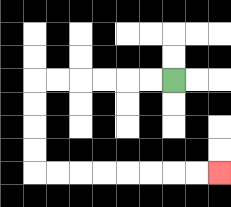{'start': '[7, 3]', 'end': '[9, 7]', 'path_directions': 'L,L,L,L,L,L,D,D,D,D,R,R,R,R,R,R,R,R', 'path_coordinates': '[[7, 3], [6, 3], [5, 3], [4, 3], [3, 3], [2, 3], [1, 3], [1, 4], [1, 5], [1, 6], [1, 7], [2, 7], [3, 7], [4, 7], [5, 7], [6, 7], [7, 7], [8, 7], [9, 7]]'}